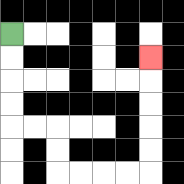{'start': '[0, 1]', 'end': '[6, 2]', 'path_directions': 'D,D,D,D,R,R,D,D,R,R,R,R,U,U,U,U,U', 'path_coordinates': '[[0, 1], [0, 2], [0, 3], [0, 4], [0, 5], [1, 5], [2, 5], [2, 6], [2, 7], [3, 7], [4, 7], [5, 7], [6, 7], [6, 6], [6, 5], [6, 4], [6, 3], [6, 2]]'}